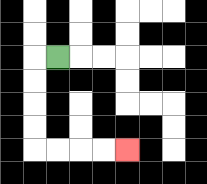{'start': '[2, 2]', 'end': '[5, 6]', 'path_directions': 'L,D,D,D,D,R,R,R,R', 'path_coordinates': '[[2, 2], [1, 2], [1, 3], [1, 4], [1, 5], [1, 6], [2, 6], [3, 6], [4, 6], [5, 6]]'}